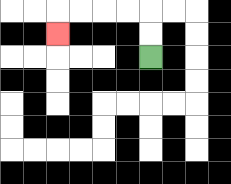{'start': '[6, 2]', 'end': '[2, 1]', 'path_directions': 'U,U,L,L,L,L,D', 'path_coordinates': '[[6, 2], [6, 1], [6, 0], [5, 0], [4, 0], [3, 0], [2, 0], [2, 1]]'}